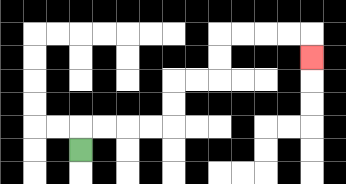{'start': '[3, 6]', 'end': '[13, 2]', 'path_directions': 'U,R,R,R,R,U,U,R,R,U,U,R,R,R,R,D', 'path_coordinates': '[[3, 6], [3, 5], [4, 5], [5, 5], [6, 5], [7, 5], [7, 4], [7, 3], [8, 3], [9, 3], [9, 2], [9, 1], [10, 1], [11, 1], [12, 1], [13, 1], [13, 2]]'}